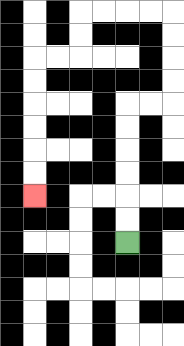{'start': '[5, 10]', 'end': '[1, 8]', 'path_directions': 'U,U,U,U,U,U,R,R,U,U,U,U,L,L,L,L,D,D,L,L,D,D,D,D,D,D', 'path_coordinates': '[[5, 10], [5, 9], [5, 8], [5, 7], [5, 6], [5, 5], [5, 4], [6, 4], [7, 4], [7, 3], [7, 2], [7, 1], [7, 0], [6, 0], [5, 0], [4, 0], [3, 0], [3, 1], [3, 2], [2, 2], [1, 2], [1, 3], [1, 4], [1, 5], [1, 6], [1, 7], [1, 8]]'}